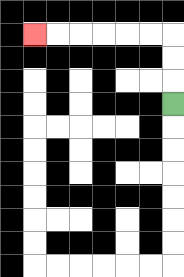{'start': '[7, 4]', 'end': '[1, 1]', 'path_directions': 'U,U,U,L,L,L,L,L,L', 'path_coordinates': '[[7, 4], [7, 3], [7, 2], [7, 1], [6, 1], [5, 1], [4, 1], [3, 1], [2, 1], [1, 1]]'}